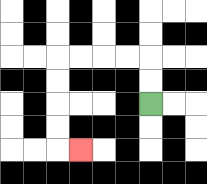{'start': '[6, 4]', 'end': '[3, 6]', 'path_directions': 'U,U,L,L,L,L,D,D,D,D,R', 'path_coordinates': '[[6, 4], [6, 3], [6, 2], [5, 2], [4, 2], [3, 2], [2, 2], [2, 3], [2, 4], [2, 5], [2, 6], [3, 6]]'}